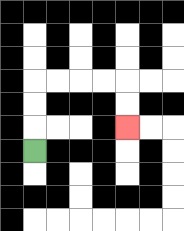{'start': '[1, 6]', 'end': '[5, 5]', 'path_directions': 'U,U,U,R,R,R,R,D,D', 'path_coordinates': '[[1, 6], [1, 5], [1, 4], [1, 3], [2, 3], [3, 3], [4, 3], [5, 3], [5, 4], [5, 5]]'}